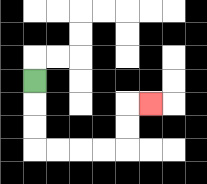{'start': '[1, 3]', 'end': '[6, 4]', 'path_directions': 'D,D,D,R,R,R,R,U,U,R', 'path_coordinates': '[[1, 3], [1, 4], [1, 5], [1, 6], [2, 6], [3, 6], [4, 6], [5, 6], [5, 5], [5, 4], [6, 4]]'}